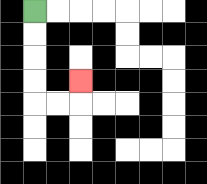{'start': '[1, 0]', 'end': '[3, 3]', 'path_directions': 'D,D,D,D,R,R,U', 'path_coordinates': '[[1, 0], [1, 1], [1, 2], [1, 3], [1, 4], [2, 4], [3, 4], [3, 3]]'}